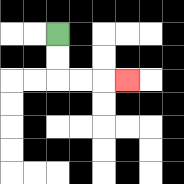{'start': '[2, 1]', 'end': '[5, 3]', 'path_directions': 'D,D,R,R,R', 'path_coordinates': '[[2, 1], [2, 2], [2, 3], [3, 3], [4, 3], [5, 3]]'}